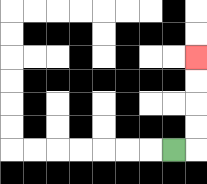{'start': '[7, 6]', 'end': '[8, 2]', 'path_directions': 'R,U,U,U,U', 'path_coordinates': '[[7, 6], [8, 6], [8, 5], [8, 4], [8, 3], [8, 2]]'}